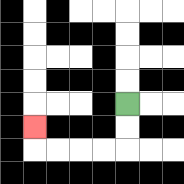{'start': '[5, 4]', 'end': '[1, 5]', 'path_directions': 'D,D,L,L,L,L,U', 'path_coordinates': '[[5, 4], [5, 5], [5, 6], [4, 6], [3, 6], [2, 6], [1, 6], [1, 5]]'}